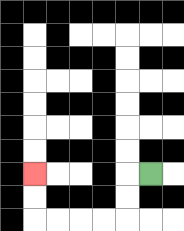{'start': '[6, 7]', 'end': '[1, 7]', 'path_directions': 'L,D,D,L,L,L,L,U,U', 'path_coordinates': '[[6, 7], [5, 7], [5, 8], [5, 9], [4, 9], [3, 9], [2, 9], [1, 9], [1, 8], [1, 7]]'}